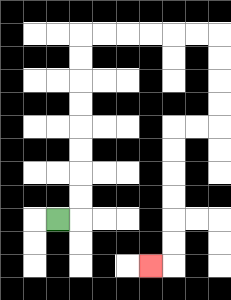{'start': '[2, 9]', 'end': '[6, 11]', 'path_directions': 'R,U,U,U,U,U,U,U,U,R,R,R,R,R,R,D,D,D,D,L,L,D,D,D,D,D,D,L', 'path_coordinates': '[[2, 9], [3, 9], [3, 8], [3, 7], [3, 6], [3, 5], [3, 4], [3, 3], [3, 2], [3, 1], [4, 1], [5, 1], [6, 1], [7, 1], [8, 1], [9, 1], [9, 2], [9, 3], [9, 4], [9, 5], [8, 5], [7, 5], [7, 6], [7, 7], [7, 8], [7, 9], [7, 10], [7, 11], [6, 11]]'}